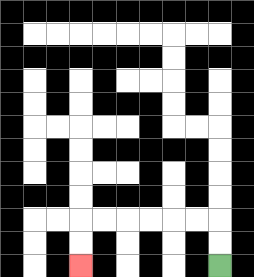{'start': '[9, 11]', 'end': '[3, 11]', 'path_directions': 'U,U,L,L,L,L,L,L,D,D', 'path_coordinates': '[[9, 11], [9, 10], [9, 9], [8, 9], [7, 9], [6, 9], [5, 9], [4, 9], [3, 9], [3, 10], [3, 11]]'}